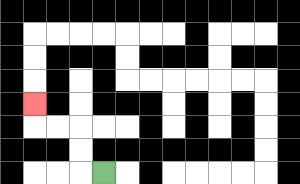{'start': '[4, 7]', 'end': '[1, 4]', 'path_directions': 'L,U,U,L,L,U', 'path_coordinates': '[[4, 7], [3, 7], [3, 6], [3, 5], [2, 5], [1, 5], [1, 4]]'}